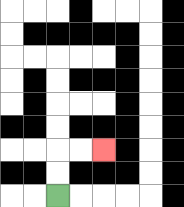{'start': '[2, 8]', 'end': '[4, 6]', 'path_directions': 'U,U,R,R', 'path_coordinates': '[[2, 8], [2, 7], [2, 6], [3, 6], [4, 6]]'}